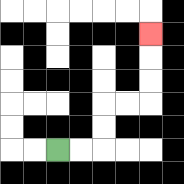{'start': '[2, 6]', 'end': '[6, 1]', 'path_directions': 'R,R,U,U,R,R,U,U,U', 'path_coordinates': '[[2, 6], [3, 6], [4, 6], [4, 5], [4, 4], [5, 4], [6, 4], [6, 3], [6, 2], [6, 1]]'}